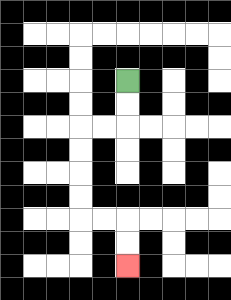{'start': '[5, 3]', 'end': '[5, 11]', 'path_directions': 'D,D,L,L,D,D,D,D,R,R,D,D', 'path_coordinates': '[[5, 3], [5, 4], [5, 5], [4, 5], [3, 5], [3, 6], [3, 7], [3, 8], [3, 9], [4, 9], [5, 9], [5, 10], [5, 11]]'}